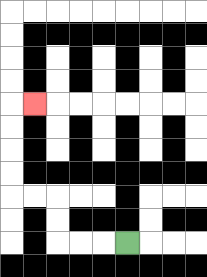{'start': '[5, 10]', 'end': '[1, 4]', 'path_directions': 'L,L,L,U,U,L,L,U,U,U,U,R', 'path_coordinates': '[[5, 10], [4, 10], [3, 10], [2, 10], [2, 9], [2, 8], [1, 8], [0, 8], [0, 7], [0, 6], [0, 5], [0, 4], [1, 4]]'}